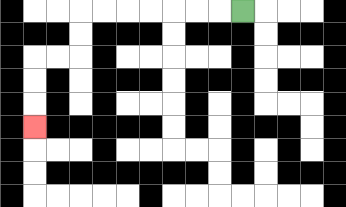{'start': '[10, 0]', 'end': '[1, 5]', 'path_directions': 'L,L,L,L,L,L,L,D,D,L,L,D,D,D', 'path_coordinates': '[[10, 0], [9, 0], [8, 0], [7, 0], [6, 0], [5, 0], [4, 0], [3, 0], [3, 1], [3, 2], [2, 2], [1, 2], [1, 3], [1, 4], [1, 5]]'}